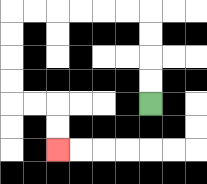{'start': '[6, 4]', 'end': '[2, 6]', 'path_directions': 'U,U,U,U,L,L,L,L,L,L,D,D,D,D,R,R,D,D', 'path_coordinates': '[[6, 4], [6, 3], [6, 2], [6, 1], [6, 0], [5, 0], [4, 0], [3, 0], [2, 0], [1, 0], [0, 0], [0, 1], [0, 2], [0, 3], [0, 4], [1, 4], [2, 4], [2, 5], [2, 6]]'}